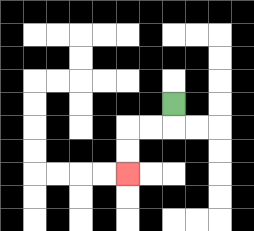{'start': '[7, 4]', 'end': '[5, 7]', 'path_directions': 'D,L,L,D,D', 'path_coordinates': '[[7, 4], [7, 5], [6, 5], [5, 5], [5, 6], [5, 7]]'}